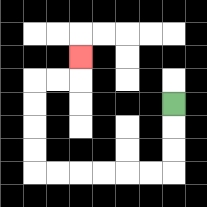{'start': '[7, 4]', 'end': '[3, 2]', 'path_directions': 'D,D,D,L,L,L,L,L,L,U,U,U,U,R,R,U', 'path_coordinates': '[[7, 4], [7, 5], [7, 6], [7, 7], [6, 7], [5, 7], [4, 7], [3, 7], [2, 7], [1, 7], [1, 6], [1, 5], [1, 4], [1, 3], [2, 3], [3, 3], [3, 2]]'}